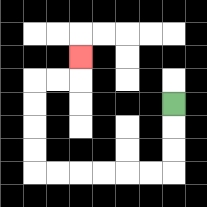{'start': '[7, 4]', 'end': '[3, 2]', 'path_directions': 'D,D,D,L,L,L,L,L,L,U,U,U,U,R,R,U', 'path_coordinates': '[[7, 4], [7, 5], [7, 6], [7, 7], [6, 7], [5, 7], [4, 7], [3, 7], [2, 7], [1, 7], [1, 6], [1, 5], [1, 4], [1, 3], [2, 3], [3, 3], [3, 2]]'}